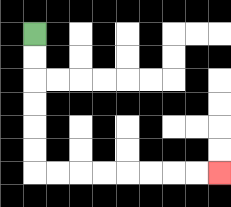{'start': '[1, 1]', 'end': '[9, 7]', 'path_directions': 'D,D,D,D,D,D,R,R,R,R,R,R,R,R', 'path_coordinates': '[[1, 1], [1, 2], [1, 3], [1, 4], [1, 5], [1, 6], [1, 7], [2, 7], [3, 7], [4, 7], [5, 7], [6, 7], [7, 7], [8, 7], [9, 7]]'}